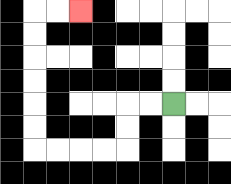{'start': '[7, 4]', 'end': '[3, 0]', 'path_directions': 'L,L,D,D,L,L,L,L,U,U,U,U,U,U,R,R', 'path_coordinates': '[[7, 4], [6, 4], [5, 4], [5, 5], [5, 6], [4, 6], [3, 6], [2, 6], [1, 6], [1, 5], [1, 4], [1, 3], [1, 2], [1, 1], [1, 0], [2, 0], [3, 0]]'}